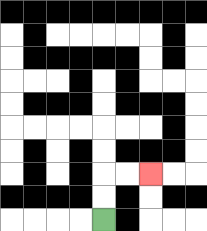{'start': '[4, 9]', 'end': '[6, 7]', 'path_directions': 'U,U,R,R', 'path_coordinates': '[[4, 9], [4, 8], [4, 7], [5, 7], [6, 7]]'}